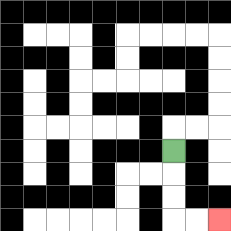{'start': '[7, 6]', 'end': '[9, 9]', 'path_directions': 'D,D,D,R,R', 'path_coordinates': '[[7, 6], [7, 7], [7, 8], [7, 9], [8, 9], [9, 9]]'}